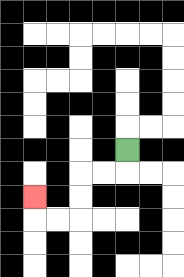{'start': '[5, 6]', 'end': '[1, 8]', 'path_directions': 'D,L,L,D,D,L,L,U', 'path_coordinates': '[[5, 6], [5, 7], [4, 7], [3, 7], [3, 8], [3, 9], [2, 9], [1, 9], [1, 8]]'}